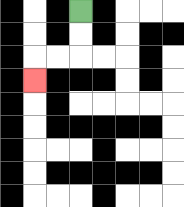{'start': '[3, 0]', 'end': '[1, 3]', 'path_directions': 'D,D,L,L,D', 'path_coordinates': '[[3, 0], [3, 1], [3, 2], [2, 2], [1, 2], [1, 3]]'}